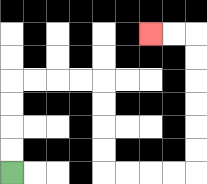{'start': '[0, 7]', 'end': '[6, 1]', 'path_directions': 'U,U,U,U,R,R,R,R,D,D,D,D,R,R,R,R,U,U,U,U,U,U,L,L', 'path_coordinates': '[[0, 7], [0, 6], [0, 5], [0, 4], [0, 3], [1, 3], [2, 3], [3, 3], [4, 3], [4, 4], [4, 5], [4, 6], [4, 7], [5, 7], [6, 7], [7, 7], [8, 7], [8, 6], [8, 5], [8, 4], [8, 3], [8, 2], [8, 1], [7, 1], [6, 1]]'}